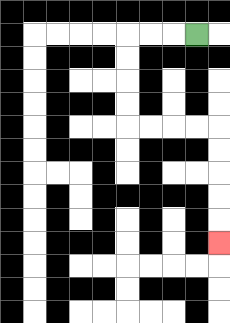{'start': '[8, 1]', 'end': '[9, 10]', 'path_directions': 'L,L,L,D,D,D,D,R,R,R,R,D,D,D,D,D', 'path_coordinates': '[[8, 1], [7, 1], [6, 1], [5, 1], [5, 2], [5, 3], [5, 4], [5, 5], [6, 5], [7, 5], [8, 5], [9, 5], [9, 6], [9, 7], [9, 8], [9, 9], [9, 10]]'}